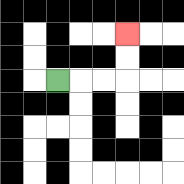{'start': '[2, 3]', 'end': '[5, 1]', 'path_directions': 'R,R,R,U,U', 'path_coordinates': '[[2, 3], [3, 3], [4, 3], [5, 3], [5, 2], [5, 1]]'}